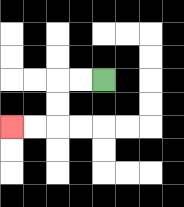{'start': '[4, 3]', 'end': '[0, 5]', 'path_directions': 'L,L,D,D,L,L', 'path_coordinates': '[[4, 3], [3, 3], [2, 3], [2, 4], [2, 5], [1, 5], [0, 5]]'}